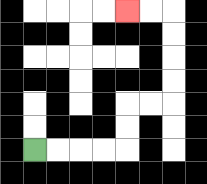{'start': '[1, 6]', 'end': '[5, 0]', 'path_directions': 'R,R,R,R,U,U,R,R,U,U,U,U,L,L', 'path_coordinates': '[[1, 6], [2, 6], [3, 6], [4, 6], [5, 6], [5, 5], [5, 4], [6, 4], [7, 4], [7, 3], [7, 2], [7, 1], [7, 0], [6, 0], [5, 0]]'}